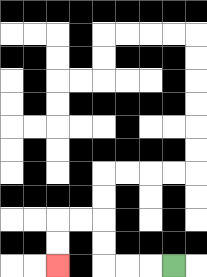{'start': '[7, 11]', 'end': '[2, 11]', 'path_directions': 'L,L,L,U,U,L,L,D,D', 'path_coordinates': '[[7, 11], [6, 11], [5, 11], [4, 11], [4, 10], [4, 9], [3, 9], [2, 9], [2, 10], [2, 11]]'}